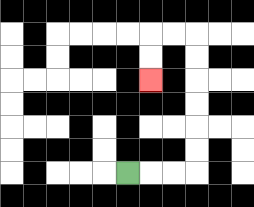{'start': '[5, 7]', 'end': '[6, 3]', 'path_directions': 'R,R,R,U,U,U,U,U,U,L,L,D,D', 'path_coordinates': '[[5, 7], [6, 7], [7, 7], [8, 7], [8, 6], [8, 5], [8, 4], [8, 3], [8, 2], [8, 1], [7, 1], [6, 1], [6, 2], [6, 3]]'}